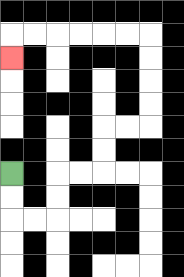{'start': '[0, 7]', 'end': '[0, 2]', 'path_directions': 'D,D,R,R,U,U,R,R,U,U,R,R,U,U,U,U,L,L,L,L,L,L,D', 'path_coordinates': '[[0, 7], [0, 8], [0, 9], [1, 9], [2, 9], [2, 8], [2, 7], [3, 7], [4, 7], [4, 6], [4, 5], [5, 5], [6, 5], [6, 4], [6, 3], [6, 2], [6, 1], [5, 1], [4, 1], [3, 1], [2, 1], [1, 1], [0, 1], [0, 2]]'}